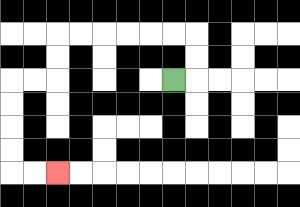{'start': '[7, 3]', 'end': '[2, 7]', 'path_directions': 'R,U,U,L,L,L,L,L,L,D,D,L,L,D,D,D,D,R,R', 'path_coordinates': '[[7, 3], [8, 3], [8, 2], [8, 1], [7, 1], [6, 1], [5, 1], [4, 1], [3, 1], [2, 1], [2, 2], [2, 3], [1, 3], [0, 3], [0, 4], [0, 5], [0, 6], [0, 7], [1, 7], [2, 7]]'}